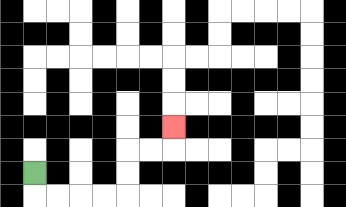{'start': '[1, 7]', 'end': '[7, 5]', 'path_directions': 'D,R,R,R,R,U,U,R,R,U', 'path_coordinates': '[[1, 7], [1, 8], [2, 8], [3, 8], [4, 8], [5, 8], [5, 7], [5, 6], [6, 6], [7, 6], [7, 5]]'}